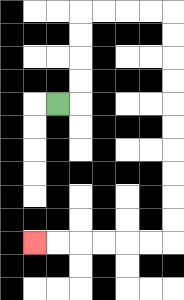{'start': '[2, 4]', 'end': '[1, 10]', 'path_directions': 'R,U,U,U,U,R,R,R,R,D,D,D,D,D,D,D,D,D,D,L,L,L,L,L,L', 'path_coordinates': '[[2, 4], [3, 4], [3, 3], [3, 2], [3, 1], [3, 0], [4, 0], [5, 0], [6, 0], [7, 0], [7, 1], [7, 2], [7, 3], [7, 4], [7, 5], [7, 6], [7, 7], [7, 8], [7, 9], [7, 10], [6, 10], [5, 10], [4, 10], [3, 10], [2, 10], [1, 10]]'}